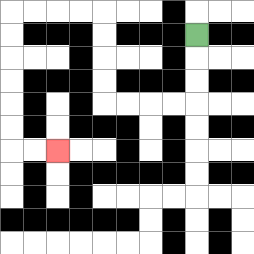{'start': '[8, 1]', 'end': '[2, 6]', 'path_directions': 'D,D,D,L,L,L,L,U,U,U,U,L,L,L,L,D,D,D,D,D,D,R,R', 'path_coordinates': '[[8, 1], [8, 2], [8, 3], [8, 4], [7, 4], [6, 4], [5, 4], [4, 4], [4, 3], [4, 2], [4, 1], [4, 0], [3, 0], [2, 0], [1, 0], [0, 0], [0, 1], [0, 2], [0, 3], [0, 4], [0, 5], [0, 6], [1, 6], [2, 6]]'}